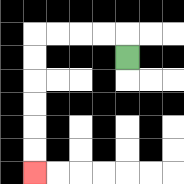{'start': '[5, 2]', 'end': '[1, 7]', 'path_directions': 'U,L,L,L,L,D,D,D,D,D,D', 'path_coordinates': '[[5, 2], [5, 1], [4, 1], [3, 1], [2, 1], [1, 1], [1, 2], [1, 3], [1, 4], [1, 5], [1, 6], [1, 7]]'}